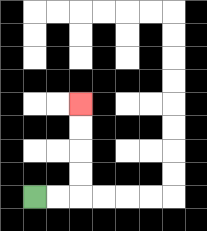{'start': '[1, 8]', 'end': '[3, 4]', 'path_directions': 'R,R,U,U,U,U', 'path_coordinates': '[[1, 8], [2, 8], [3, 8], [3, 7], [3, 6], [3, 5], [3, 4]]'}